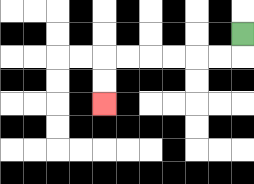{'start': '[10, 1]', 'end': '[4, 4]', 'path_directions': 'D,L,L,L,L,L,L,D,D', 'path_coordinates': '[[10, 1], [10, 2], [9, 2], [8, 2], [7, 2], [6, 2], [5, 2], [4, 2], [4, 3], [4, 4]]'}